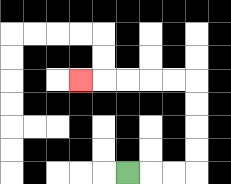{'start': '[5, 7]', 'end': '[3, 3]', 'path_directions': 'R,R,R,U,U,U,U,L,L,L,L,L', 'path_coordinates': '[[5, 7], [6, 7], [7, 7], [8, 7], [8, 6], [8, 5], [8, 4], [8, 3], [7, 3], [6, 3], [5, 3], [4, 3], [3, 3]]'}